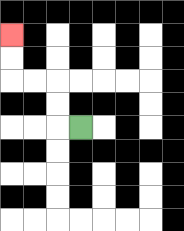{'start': '[3, 5]', 'end': '[0, 1]', 'path_directions': 'L,U,U,L,L,U,U', 'path_coordinates': '[[3, 5], [2, 5], [2, 4], [2, 3], [1, 3], [0, 3], [0, 2], [0, 1]]'}